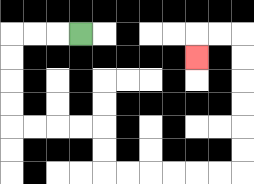{'start': '[3, 1]', 'end': '[8, 2]', 'path_directions': 'L,L,L,D,D,D,D,R,R,R,R,D,D,R,R,R,R,R,R,U,U,U,U,U,U,L,L,D', 'path_coordinates': '[[3, 1], [2, 1], [1, 1], [0, 1], [0, 2], [0, 3], [0, 4], [0, 5], [1, 5], [2, 5], [3, 5], [4, 5], [4, 6], [4, 7], [5, 7], [6, 7], [7, 7], [8, 7], [9, 7], [10, 7], [10, 6], [10, 5], [10, 4], [10, 3], [10, 2], [10, 1], [9, 1], [8, 1], [8, 2]]'}